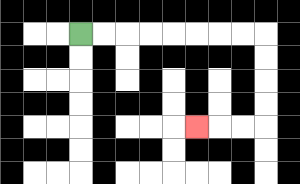{'start': '[3, 1]', 'end': '[8, 5]', 'path_directions': 'R,R,R,R,R,R,R,R,D,D,D,D,L,L,L', 'path_coordinates': '[[3, 1], [4, 1], [5, 1], [6, 1], [7, 1], [8, 1], [9, 1], [10, 1], [11, 1], [11, 2], [11, 3], [11, 4], [11, 5], [10, 5], [9, 5], [8, 5]]'}